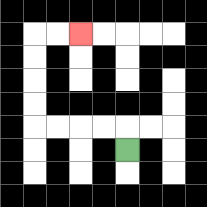{'start': '[5, 6]', 'end': '[3, 1]', 'path_directions': 'U,L,L,L,L,U,U,U,U,R,R', 'path_coordinates': '[[5, 6], [5, 5], [4, 5], [3, 5], [2, 5], [1, 5], [1, 4], [1, 3], [1, 2], [1, 1], [2, 1], [3, 1]]'}